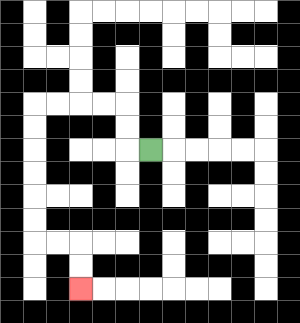{'start': '[6, 6]', 'end': '[3, 12]', 'path_directions': 'L,U,U,L,L,L,L,D,D,D,D,D,D,R,R,D,D', 'path_coordinates': '[[6, 6], [5, 6], [5, 5], [5, 4], [4, 4], [3, 4], [2, 4], [1, 4], [1, 5], [1, 6], [1, 7], [1, 8], [1, 9], [1, 10], [2, 10], [3, 10], [3, 11], [3, 12]]'}